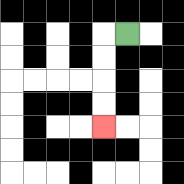{'start': '[5, 1]', 'end': '[4, 5]', 'path_directions': 'L,D,D,D,D', 'path_coordinates': '[[5, 1], [4, 1], [4, 2], [4, 3], [4, 4], [4, 5]]'}